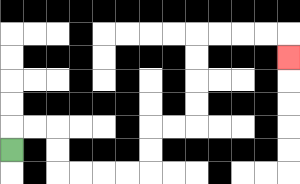{'start': '[0, 6]', 'end': '[12, 2]', 'path_directions': 'U,R,R,D,D,R,R,R,R,U,U,R,R,U,U,U,U,R,R,R,R,D', 'path_coordinates': '[[0, 6], [0, 5], [1, 5], [2, 5], [2, 6], [2, 7], [3, 7], [4, 7], [5, 7], [6, 7], [6, 6], [6, 5], [7, 5], [8, 5], [8, 4], [8, 3], [8, 2], [8, 1], [9, 1], [10, 1], [11, 1], [12, 1], [12, 2]]'}